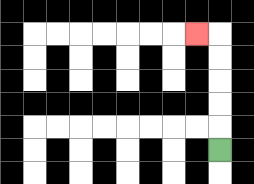{'start': '[9, 6]', 'end': '[8, 1]', 'path_directions': 'U,U,U,U,U,L', 'path_coordinates': '[[9, 6], [9, 5], [9, 4], [9, 3], [9, 2], [9, 1], [8, 1]]'}